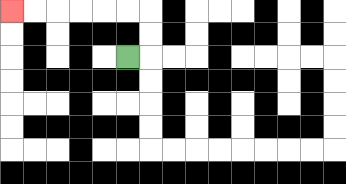{'start': '[5, 2]', 'end': '[0, 0]', 'path_directions': 'R,U,U,L,L,L,L,L,L', 'path_coordinates': '[[5, 2], [6, 2], [6, 1], [6, 0], [5, 0], [4, 0], [3, 0], [2, 0], [1, 0], [0, 0]]'}